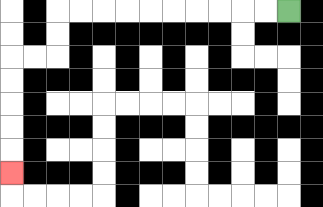{'start': '[12, 0]', 'end': '[0, 7]', 'path_directions': 'L,L,L,L,L,L,L,L,L,L,D,D,L,L,D,D,D,D,D', 'path_coordinates': '[[12, 0], [11, 0], [10, 0], [9, 0], [8, 0], [7, 0], [6, 0], [5, 0], [4, 0], [3, 0], [2, 0], [2, 1], [2, 2], [1, 2], [0, 2], [0, 3], [0, 4], [0, 5], [0, 6], [0, 7]]'}